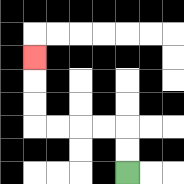{'start': '[5, 7]', 'end': '[1, 2]', 'path_directions': 'U,U,L,L,L,L,U,U,U', 'path_coordinates': '[[5, 7], [5, 6], [5, 5], [4, 5], [3, 5], [2, 5], [1, 5], [1, 4], [1, 3], [1, 2]]'}